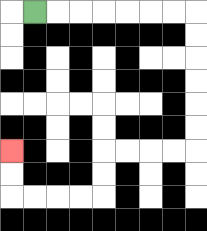{'start': '[1, 0]', 'end': '[0, 6]', 'path_directions': 'R,R,R,R,R,R,R,D,D,D,D,D,D,L,L,L,L,D,D,L,L,L,L,U,U', 'path_coordinates': '[[1, 0], [2, 0], [3, 0], [4, 0], [5, 0], [6, 0], [7, 0], [8, 0], [8, 1], [8, 2], [8, 3], [8, 4], [8, 5], [8, 6], [7, 6], [6, 6], [5, 6], [4, 6], [4, 7], [4, 8], [3, 8], [2, 8], [1, 8], [0, 8], [0, 7], [0, 6]]'}